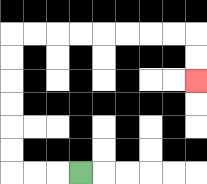{'start': '[3, 7]', 'end': '[8, 3]', 'path_directions': 'L,L,L,U,U,U,U,U,U,R,R,R,R,R,R,R,R,D,D', 'path_coordinates': '[[3, 7], [2, 7], [1, 7], [0, 7], [0, 6], [0, 5], [0, 4], [0, 3], [0, 2], [0, 1], [1, 1], [2, 1], [3, 1], [4, 1], [5, 1], [6, 1], [7, 1], [8, 1], [8, 2], [8, 3]]'}